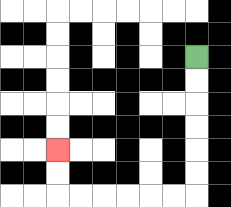{'start': '[8, 2]', 'end': '[2, 6]', 'path_directions': 'D,D,D,D,D,D,L,L,L,L,L,L,U,U', 'path_coordinates': '[[8, 2], [8, 3], [8, 4], [8, 5], [8, 6], [8, 7], [8, 8], [7, 8], [6, 8], [5, 8], [4, 8], [3, 8], [2, 8], [2, 7], [2, 6]]'}